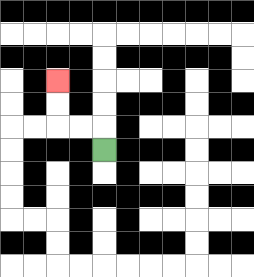{'start': '[4, 6]', 'end': '[2, 3]', 'path_directions': 'U,L,L,U,U', 'path_coordinates': '[[4, 6], [4, 5], [3, 5], [2, 5], [2, 4], [2, 3]]'}